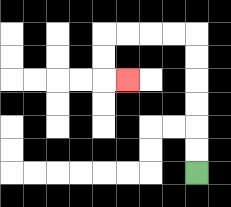{'start': '[8, 7]', 'end': '[5, 3]', 'path_directions': 'U,U,U,U,U,U,L,L,L,L,D,D,R', 'path_coordinates': '[[8, 7], [8, 6], [8, 5], [8, 4], [8, 3], [8, 2], [8, 1], [7, 1], [6, 1], [5, 1], [4, 1], [4, 2], [4, 3], [5, 3]]'}